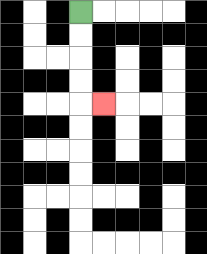{'start': '[3, 0]', 'end': '[4, 4]', 'path_directions': 'D,D,D,D,R', 'path_coordinates': '[[3, 0], [3, 1], [3, 2], [3, 3], [3, 4], [4, 4]]'}